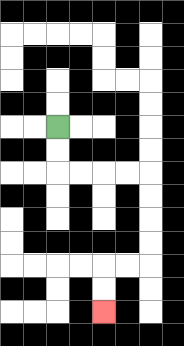{'start': '[2, 5]', 'end': '[4, 13]', 'path_directions': 'D,D,R,R,R,R,D,D,D,D,L,L,D,D', 'path_coordinates': '[[2, 5], [2, 6], [2, 7], [3, 7], [4, 7], [5, 7], [6, 7], [6, 8], [6, 9], [6, 10], [6, 11], [5, 11], [4, 11], [4, 12], [4, 13]]'}